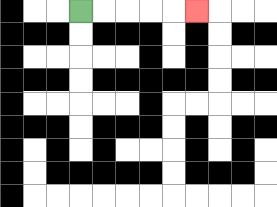{'start': '[3, 0]', 'end': '[8, 0]', 'path_directions': 'R,R,R,R,R', 'path_coordinates': '[[3, 0], [4, 0], [5, 0], [6, 0], [7, 0], [8, 0]]'}